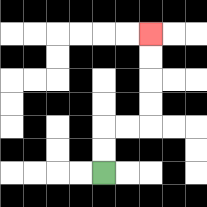{'start': '[4, 7]', 'end': '[6, 1]', 'path_directions': 'U,U,R,R,U,U,U,U', 'path_coordinates': '[[4, 7], [4, 6], [4, 5], [5, 5], [6, 5], [6, 4], [6, 3], [6, 2], [6, 1]]'}